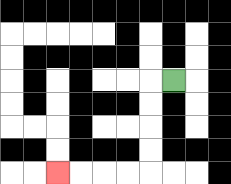{'start': '[7, 3]', 'end': '[2, 7]', 'path_directions': 'L,D,D,D,D,L,L,L,L', 'path_coordinates': '[[7, 3], [6, 3], [6, 4], [6, 5], [6, 6], [6, 7], [5, 7], [4, 7], [3, 7], [2, 7]]'}